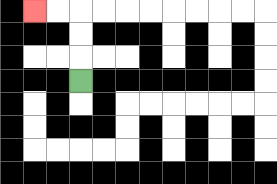{'start': '[3, 3]', 'end': '[1, 0]', 'path_directions': 'U,U,U,L,L', 'path_coordinates': '[[3, 3], [3, 2], [3, 1], [3, 0], [2, 0], [1, 0]]'}